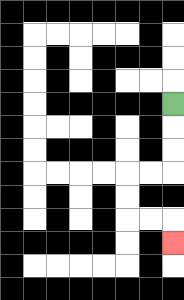{'start': '[7, 4]', 'end': '[7, 10]', 'path_directions': 'D,D,D,L,L,D,D,R,R,D', 'path_coordinates': '[[7, 4], [7, 5], [7, 6], [7, 7], [6, 7], [5, 7], [5, 8], [5, 9], [6, 9], [7, 9], [7, 10]]'}